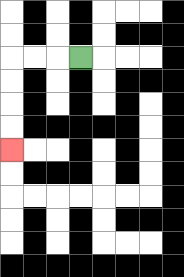{'start': '[3, 2]', 'end': '[0, 6]', 'path_directions': 'L,L,L,D,D,D,D', 'path_coordinates': '[[3, 2], [2, 2], [1, 2], [0, 2], [0, 3], [0, 4], [0, 5], [0, 6]]'}